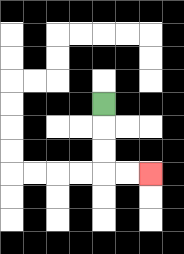{'start': '[4, 4]', 'end': '[6, 7]', 'path_directions': 'D,D,D,R,R', 'path_coordinates': '[[4, 4], [4, 5], [4, 6], [4, 7], [5, 7], [6, 7]]'}